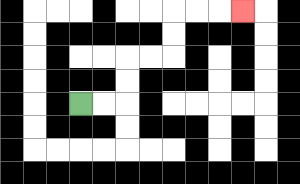{'start': '[3, 4]', 'end': '[10, 0]', 'path_directions': 'R,R,U,U,R,R,U,U,R,R,R', 'path_coordinates': '[[3, 4], [4, 4], [5, 4], [5, 3], [5, 2], [6, 2], [7, 2], [7, 1], [7, 0], [8, 0], [9, 0], [10, 0]]'}